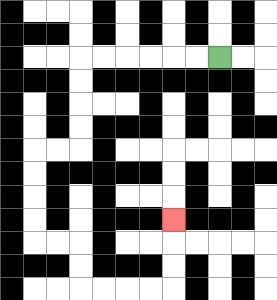{'start': '[9, 2]', 'end': '[7, 9]', 'path_directions': 'L,L,L,L,L,L,D,D,D,D,L,L,D,D,D,D,R,R,D,D,R,R,R,R,U,U,U', 'path_coordinates': '[[9, 2], [8, 2], [7, 2], [6, 2], [5, 2], [4, 2], [3, 2], [3, 3], [3, 4], [3, 5], [3, 6], [2, 6], [1, 6], [1, 7], [1, 8], [1, 9], [1, 10], [2, 10], [3, 10], [3, 11], [3, 12], [4, 12], [5, 12], [6, 12], [7, 12], [7, 11], [7, 10], [7, 9]]'}